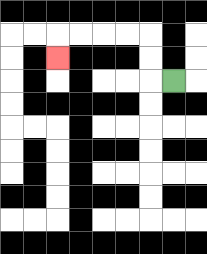{'start': '[7, 3]', 'end': '[2, 2]', 'path_directions': 'L,U,U,L,L,L,L,D', 'path_coordinates': '[[7, 3], [6, 3], [6, 2], [6, 1], [5, 1], [4, 1], [3, 1], [2, 1], [2, 2]]'}